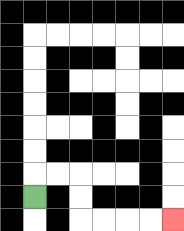{'start': '[1, 8]', 'end': '[7, 9]', 'path_directions': 'U,R,R,D,D,R,R,R,R', 'path_coordinates': '[[1, 8], [1, 7], [2, 7], [3, 7], [3, 8], [3, 9], [4, 9], [5, 9], [6, 9], [7, 9]]'}